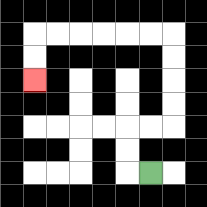{'start': '[6, 7]', 'end': '[1, 3]', 'path_directions': 'L,U,U,R,R,U,U,U,U,L,L,L,L,L,L,D,D', 'path_coordinates': '[[6, 7], [5, 7], [5, 6], [5, 5], [6, 5], [7, 5], [7, 4], [7, 3], [7, 2], [7, 1], [6, 1], [5, 1], [4, 1], [3, 1], [2, 1], [1, 1], [1, 2], [1, 3]]'}